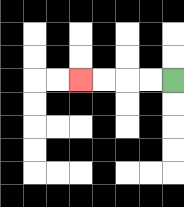{'start': '[7, 3]', 'end': '[3, 3]', 'path_directions': 'L,L,L,L', 'path_coordinates': '[[7, 3], [6, 3], [5, 3], [4, 3], [3, 3]]'}